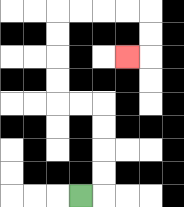{'start': '[3, 8]', 'end': '[5, 2]', 'path_directions': 'R,U,U,U,U,L,L,U,U,U,U,R,R,R,R,D,D,L', 'path_coordinates': '[[3, 8], [4, 8], [4, 7], [4, 6], [4, 5], [4, 4], [3, 4], [2, 4], [2, 3], [2, 2], [2, 1], [2, 0], [3, 0], [4, 0], [5, 0], [6, 0], [6, 1], [6, 2], [5, 2]]'}